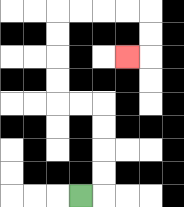{'start': '[3, 8]', 'end': '[5, 2]', 'path_directions': 'R,U,U,U,U,L,L,U,U,U,U,R,R,R,R,D,D,L', 'path_coordinates': '[[3, 8], [4, 8], [4, 7], [4, 6], [4, 5], [4, 4], [3, 4], [2, 4], [2, 3], [2, 2], [2, 1], [2, 0], [3, 0], [4, 0], [5, 0], [6, 0], [6, 1], [6, 2], [5, 2]]'}